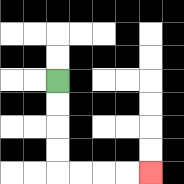{'start': '[2, 3]', 'end': '[6, 7]', 'path_directions': 'D,D,D,D,R,R,R,R', 'path_coordinates': '[[2, 3], [2, 4], [2, 5], [2, 6], [2, 7], [3, 7], [4, 7], [5, 7], [6, 7]]'}